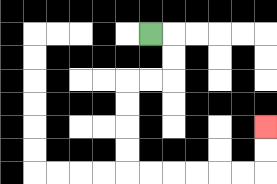{'start': '[6, 1]', 'end': '[11, 5]', 'path_directions': 'R,D,D,L,L,D,D,D,D,R,R,R,R,R,R,U,U', 'path_coordinates': '[[6, 1], [7, 1], [7, 2], [7, 3], [6, 3], [5, 3], [5, 4], [5, 5], [5, 6], [5, 7], [6, 7], [7, 7], [8, 7], [9, 7], [10, 7], [11, 7], [11, 6], [11, 5]]'}